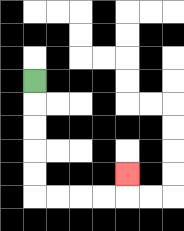{'start': '[1, 3]', 'end': '[5, 7]', 'path_directions': 'D,D,D,D,D,R,R,R,R,U', 'path_coordinates': '[[1, 3], [1, 4], [1, 5], [1, 6], [1, 7], [1, 8], [2, 8], [3, 8], [4, 8], [5, 8], [5, 7]]'}